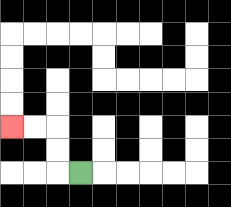{'start': '[3, 7]', 'end': '[0, 5]', 'path_directions': 'L,U,U,L,L', 'path_coordinates': '[[3, 7], [2, 7], [2, 6], [2, 5], [1, 5], [0, 5]]'}